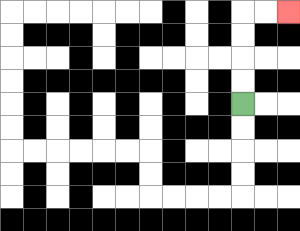{'start': '[10, 4]', 'end': '[12, 0]', 'path_directions': 'U,U,U,U,R,R', 'path_coordinates': '[[10, 4], [10, 3], [10, 2], [10, 1], [10, 0], [11, 0], [12, 0]]'}